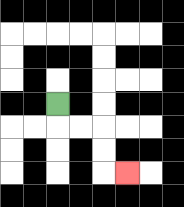{'start': '[2, 4]', 'end': '[5, 7]', 'path_directions': 'D,R,R,D,D,R', 'path_coordinates': '[[2, 4], [2, 5], [3, 5], [4, 5], [4, 6], [4, 7], [5, 7]]'}